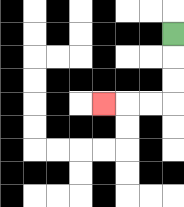{'start': '[7, 1]', 'end': '[4, 4]', 'path_directions': 'D,D,D,L,L,L', 'path_coordinates': '[[7, 1], [7, 2], [7, 3], [7, 4], [6, 4], [5, 4], [4, 4]]'}